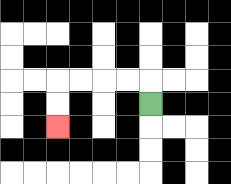{'start': '[6, 4]', 'end': '[2, 5]', 'path_directions': 'U,L,L,L,L,D,D', 'path_coordinates': '[[6, 4], [6, 3], [5, 3], [4, 3], [3, 3], [2, 3], [2, 4], [2, 5]]'}